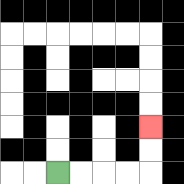{'start': '[2, 7]', 'end': '[6, 5]', 'path_directions': 'R,R,R,R,U,U', 'path_coordinates': '[[2, 7], [3, 7], [4, 7], [5, 7], [6, 7], [6, 6], [6, 5]]'}